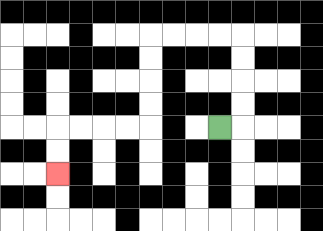{'start': '[9, 5]', 'end': '[2, 7]', 'path_directions': 'R,U,U,U,U,L,L,L,L,D,D,D,D,L,L,L,L,D,D', 'path_coordinates': '[[9, 5], [10, 5], [10, 4], [10, 3], [10, 2], [10, 1], [9, 1], [8, 1], [7, 1], [6, 1], [6, 2], [6, 3], [6, 4], [6, 5], [5, 5], [4, 5], [3, 5], [2, 5], [2, 6], [2, 7]]'}